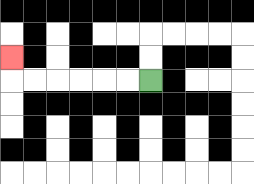{'start': '[6, 3]', 'end': '[0, 2]', 'path_directions': 'L,L,L,L,L,L,U', 'path_coordinates': '[[6, 3], [5, 3], [4, 3], [3, 3], [2, 3], [1, 3], [0, 3], [0, 2]]'}